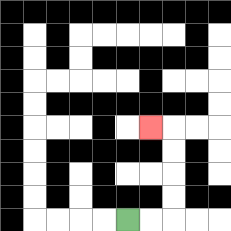{'start': '[5, 9]', 'end': '[6, 5]', 'path_directions': 'R,R,U,U,U,U,L', 'path_coordinates': '[[5, 9], [6, 9], [7, 9], [7, 8], [7, 7], [7, 6], [7, 5], [6, 5]]'}